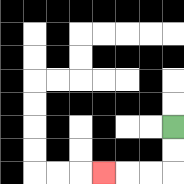{'start': '[7, 5]', 'end': '[4, 7]', 'path_directions': 'D,D,L,L,L', 'path_coordinates': '[[7, 5], [7, 6], [7, 7], [6, 7], [5, 7], [4, 7]]'}